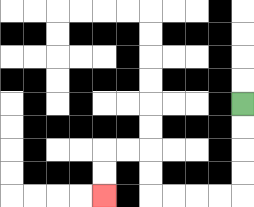{'start': '[10, 4]', 'end': '[4, 8]', 'path_directions': 'D,D,D,D,L,L,L,L,U,U,L,L,D,D', 'path_coordinates': '[[10, 4], [10, 5], [10, 6], [10, 7], [10, 8], [9, 8], [8, 8], [7, 8], [6, 8], [6, 7], [6, 6], [5, 6], [4, 6], [4, 7], [4, 8]]'}